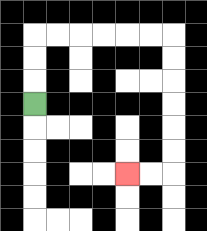{'start': '[1, 4]', 'end': '[5, 7]', 'path_directions': 'U,U,U,R,R,R,R,R,R,D,D,D,D,D,D,L,L', 'path_coordinates': '[[1, 4], [1, 3], [1, 2], [1, 1], [2, 1], [3, 1], [4, 1], [5, 1], [6, 1], [7, 1], [7, 2], [7, 3], [7, 4], [7, 5], [7, 6], [7, 7], [6, 7], [5, 7]]'}